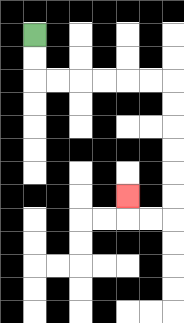{'start': '[1, 1]', 'end': '[5, 8]', 'path_directions': 'D,D,R,R,R,R,R,R,D,D,D,D,D,D,L,L,U', 'path_coordinates': '[[1, 1], [1, 2], [1, 3], [2, 3], [3, 3], [4, 3], [5, 3], [6, 3], [7, 3], [7, 4], [7, 5], [7, 6], [7, 7], [7, 8], [7, 9], [6, 9], [5, 9], [5, 8]]'}